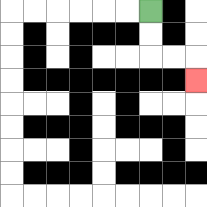{'start': '[6, 0]', 'end': '[8, 3]', 'path_directions': 'D,D,R,R,D', 'path_coordinates': '[[6, 0], [6, 1], [6, 2], [7, 2], [8, 2], [8, 3]]'}